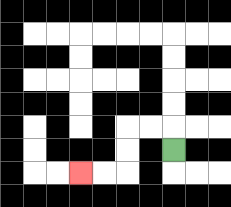{'start': '[7, 6]', 'end': '[3, 7]', 'path_directions': 'U,L,L,D,D,L,L', 'path_coordinates': '[[7, 6], [7, 5], [6, 5], [5, 5], [5, 6], [5, 7], [4, 7], [3, 7]]'}